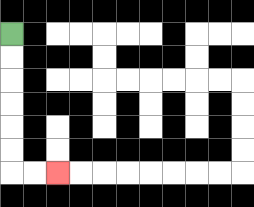{'start': '[0, 1]', 'end': '[2, 7]', 'path_directions': 'D,D,D,D,D,D,R,R', 'path_coordinates': '[[0, 1], [0, 2], [0, 3], [0, 4], [0, 5], [0, 6], [0, 7], [1, 7], [2, 7]]'}